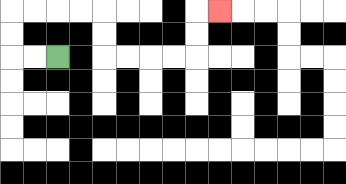{'start': '[2, 2]', 'end': '[9, 0]', 'path_directions': 'L,L,U,U,R,R,R,R,D,D,R,R,R,R,U,U,R', 'path_coordinates': '[[2, 2], [1, 2], [0, 2], [0, 1], [0, 0], [1, 0], [2, 0], [3, 0], [4, 0], [4, 1], [4, 2], [5, 2], [6, 2], [7, 2], [8, 2], [8, 1], [8, 0], [9, 0]]'}